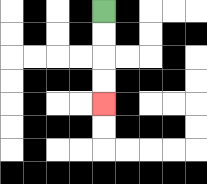{'start': '[4, 0]', 'end': '[4, 4]', 'path_directions': 'D,D,D,D', 'path_coordinates': '[[4, 0], [4, 1], [4, 2], [4, 3], [4, 4]]'}